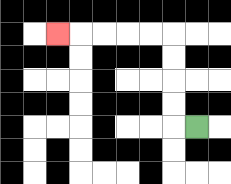{'start': '[8, 5]', 'end': '[2, 1]', 'path_directions': 'L,U,U,U,U,L,L,L,L,L', 'path_coordinates': '[[8, 5], [7, 5], [7, 4], [7, 3], [7, 2], [7, 1], [6, 1], [5, 1], [4, 1], [3, 1], [2, 1]]'}